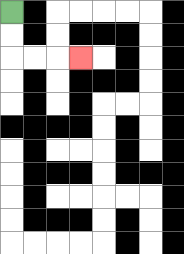{'start': '[0, 0]', 'end': '[3, 2]', 'path_directions': 'D,D,R,R,R', 'path_coordinates': '[[0, 0], [0, 1], [0, 2], [1, 2], [2, 2], [3, 2]]'}